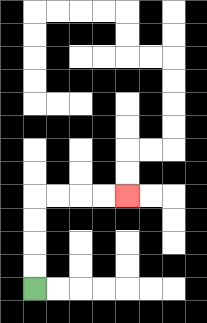{'start': '[1, 12]', 'end': '[5, 8]', 'path_directions': 'U,U,U,U,R,R,R,R', 'path_coordinates': '[[1, 12], [1, 11], [1, 10], [1, 9], [1, 8], [2, 8], [3, 8], [4, 8], [5, 8]]'}